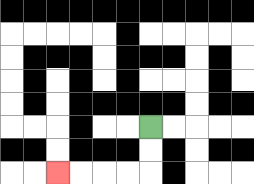{'start': '[6, 5]', 'end': '[2, 7]', 'path_directions': 'D,D,L,L,L,L', 'path_coordinates': '[[6, 5], [6, 6], [6, 7], [5, 7], [4, 7], [3, 7], [2, 7]]'}